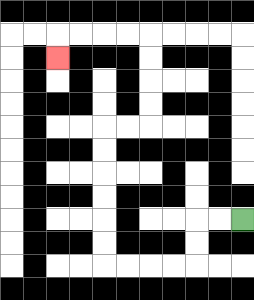{'start': '[10, 9]', 'end': '[2, 2]', 'path_directions': 'L,L,D,D,L,L,L,L,U,U,U,U,U,U,R,R,U,U,U,U,L,L,L,L,D', 'path_coordinates': '[[10, 9], [9, 9], [8, 9], [8, 10], [8, 11], [7, 11], [6, 11], [5, 11], [4, 11], [4, 10], [4, 9], [4, 8], [4, 7], [4, 6], [4, 5], [5, 5], [6, 5], [6, 4], [6, 3], [6, 2], [6, 1], [5, 1], [4, 1], [3, 1], [2, 1], [2, 2]]'}